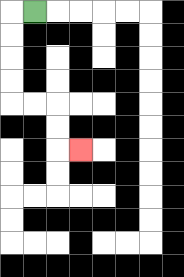{'start': '[1, 0]', 'end': '[3, 6]', 'path_directions': 'L,D,D,D,D,R,R,D,D,R', 'path_coordinates': '[[1, 0], [0, 0], [0, 1], [0, 2], [0, 3], [0, 4], [1, 4], [2, 4], [2, 5], [2, 6], [3, 6]]'}